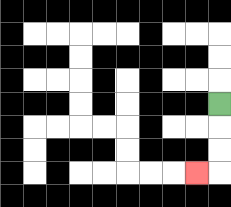{'start': '[9, 4]', 'end': '[8, 7]', 'path_directions': 'D,D,D,L', 'path_coordinates': '[[9, 4], [9, 5], [9, 6], [9, 7], [8, 7]]'}